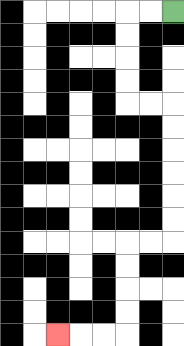{'start': '[7, 0]', 'end': '[2, 14]', 'path_directions': 'L,L,D,D,D,D,R,R,D,D,D,D,D,D,L,L,D,D,D,D,L,L,L', 'path_coordinates': '[[7, 0], [6, 0], [5, 0], [5, 1], [5, 2], [5, 3], [5, 4], [6, 4], [7, 4], [7, 5], [7, 6], [7, 7], [7, 8], [7, 9], [7, 10], [6, 10], [5, 10], [5, 11], [5, 12], [5, 13], [5, 14], [4, 14], [3, 14], [2, 14]]'}